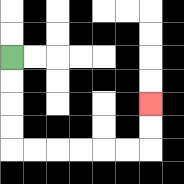{'start': '[0, 2]', 'end': '[6, 4]', 'path_directions': 'D,D,D,D,R,R,R,R,R,R,U,U', 'path_coordinates': '[[0, 2], [0, 3], [0, 4], [0, 5], [0, 6], [1, 6], [2, 6], [3, 6], [4, 6], [5, 6], [6, 6], [6, 5], [6, 4]]'}